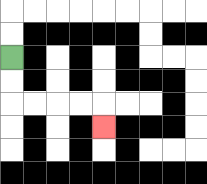{'start': '[0, 2]', 'end': '[4, 5]', 'path_directions': 'D,D,R,R,R,R,D', 'path_coordinates': '[[0, 2], [0, 3], [0, 4], [1, 4], [2, 4], [3, 4], [4, 4], [4, 5]]'}